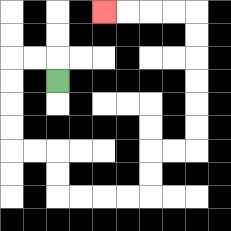{'start': '[2, 3]', 'end': '[4, 0]', 'path_directions': 'U,L,L,D,D,D,D,R,R,D,D,R,R,R,R,U,U,R,R,U,U,U,U,U,U,L,L,L,L', 'path_coordinates': '[[2, 3], [2, 2], [1, 2], [0, 2], [0, 3], [0, 4], [0, 5], [0, 6], [1, 6], [2, 6], [2, 7], [2, 8], [3, 8], [4, 8], [5, 8], [6, 8], [6, 7], [6, 6], [7, 6], [8, 6], [8, 5], [8, 4], [8, 3], [8, 2], [8, 1], [8, 0], [7, 0], [6, 0], [5, 0], [4, 0]]'}